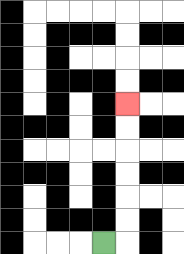{'start': '[4, 10]', 'end': '[5, 4]', 'path_directions': 'R,U,U,U,U,U,U', 'path_coordinates': '[[4, 10], [5, 10], [5, 9], [5, 8], [5, 7], [5, 6], [5, 5], [5, 4]]'}